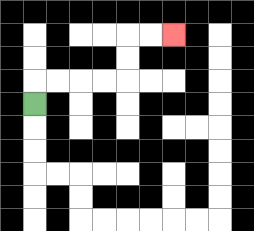{'start': '[1, 4]', 'end': '[7, 1]', 'path_directions': 'U,R,R,R,R,U,U,R,R', 'path_coordinates': '[[1, 4], [1, 3], [2, 3], [3, 3], [4, 3], [5, 3], [5, 2], [5, 1], [6, 1], [7, 1]]'}